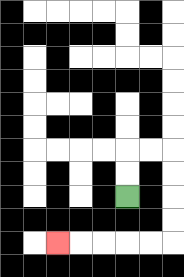{'start': '[5, 8]', 'end': '[2, 10]', 'path_directions': 'U,U,R,R,D,D,D,D,L,L,L,L,L', 'path_coordinates': '[[5, 8], [5, 7], [5, 6], [6, 6], [7, 6], [7, 7], [7, 8], [7, 9], [7, 10], [6, 10], [5, 10], [4, 10], [3, 10], [2, 10]]'}